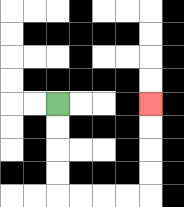{'start': '[2, 4]', 'end': '[6, 4]', 'path_directions': 'D,D,D,D,R,R,R,R,U,U,U,U', 'path_coordinates': '[[2, 4], [2, 5], [2, 6], [2, 7], [2, 8], [3, 8], [4, 8], [5, 8], [6, 8], [6, 7], [6, 6], [6, 5], [6, 4]]'}